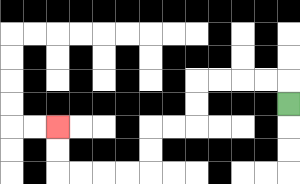{'start': '[12, 4]', 'end': '[2, 5]', 'path_directions': 'U,L,L,L,L,D,D,L,L,D,D,L,L,L,L,U,U', 'path_coordinates': '[[12, 4], [12, 3], [11, 3], [10, 3], [9, 3], [8, 3], [8, 4], [8, 5], [7, 5], [6, 5], [6, 6], [6, 7], [5, 7], [4, 7], [3, 7], [2, 7], [2, 6], [2, 5]]'}